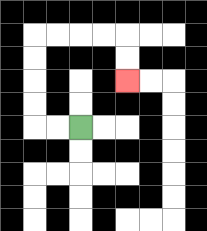{'start': '[3, 5]', 'end': '[5, 3]', 'path_directions': 'L,L,U,U,U,U,R,R,R,R,D,D', 'path_coordinates': '[[3, 5], [2, 5], [1, 5], [1, 4], [1, 3], [1, 2], [1, 1], [2, 1], [3, 1], [4, 1], [5, 1], [5, 2], [5, 3]]'}